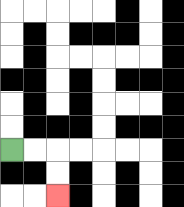{'start': '[0, 6]', 'end': '[2, 8]', 'path_directions': 'R,R,D,D', 'path_coordinates': '[[0, 6], [1, 6], [2, 6], [2, 7], [2, 8]]'}